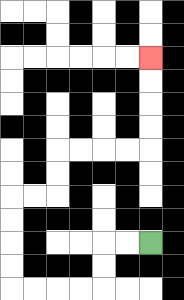{'start': '[6, 10]', 'end': '[6, 2]', 'path_directions': 'L,L,D,D,L,L,L,L,U,U,U,U,R,R,U,U,R,R,R,R,U,U,U,U', 'path_coordinates': '[[6, 10], [5, 10], [4, 10], [4, 11], [4, 12], [3, 12], [2, 12], [1, 12], [0, 12], [0, 11], [0, 10], [0, 9], [0, 8], [1, 8], [2, 8], [2, 7], [2, 6], [3, 6], [4, 6], [5, 6], [6, 6], [6, 5], [6, 4], [6, 3], [6, 2]]'}